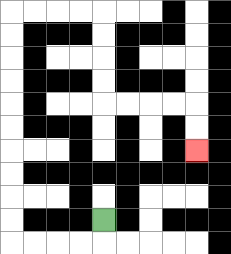{'start': '[4, 9]', 'end': '[8, 6]', 'path_directions': 'D,L,L,L,L,U,U,U,U,U,U,U,U,U,U,R,R,R,R,D,D,D,D,R,R,R,R,D,D', 'path_coordinates': '[[4, 9], [4, 10], [3, 10], [2, 10], [1, 10], [0, 10], [0, 9], [0, 8], [0, 7], [0, 6], [0, 5], [0, 4], [0, 3], [0, 2], [0, 1], [0, 0], [1, 0], [2, 0], [3, 0], [4, 0], [4, 1], [4, 2], [4, 3], [4, 4], [5, 4], [6, 4], [7, 4], [8, 4], [8, 5], [8, 6]]'}